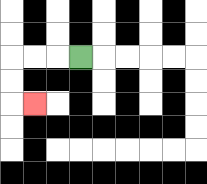{'start': '[3, 2]', 'end': '[1, 4]', 'path_directions': 'L,L,L,D,D,R', 'path_coordinates': '[[3, 2], [2, 2], [1, 2], [0, 2], [0, 3], [0, 4], [1, 4]]'}